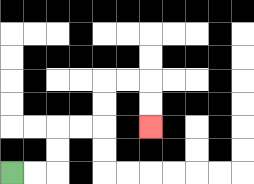{'start': '[0, 7]', 'end': '[6, 5]', 'path_directions': 'R,R,U,U,R,R,U,U,R,R,D,D', 'path_coordinates': '[[0, 7], [1, 7], [2, 7], [2, 6], [2, 5], [3, 5], [4, 5], [4, 4], [4, 3], [5, 3], [6, 3], [6, 4], [6, 5]]'}